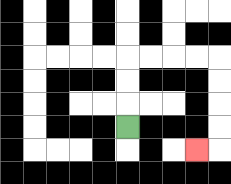{'start': '[5, 5]', 'end': '[8, 6]', 'path_directions': 'U,U,U,R,R,R,R,D,D,D,D,L', 'path_coordinates': '[[5, 5], [5, 4], [5, 3], [5, 2], [6, 2], [7, 2], [8, 2], [9, 2], [9, 3], [9, 4], [9, 5], [9, 6], [8, 6]]'}